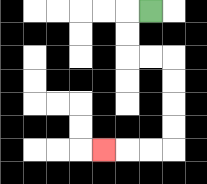{'start': '[6, 0]', 'end': '[4, 6]', 'path_directions': 'L,D,D,R,R,D,D,D,D,L,L,L', 'path_coordinates': '[[6, 0], [5, 0], [5, 1], [5, 2], [6, 2], [7, 2], [7, 3], [7, 4], [7, 5], [7, 6], [6, 6], [5, 6], [4, 6]]'}